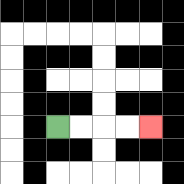{'start': '[2, 5]', 'end': '[6, 5]', 'path_directions': 'R,R,R,R', 'path_coordinates': '[[2, 5], [3, 5], [4, 5], [5, 5], [6, 5]]'}